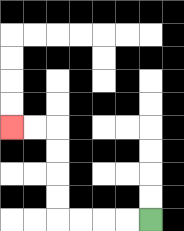{'start': '[6, 9]', 'end': '[0, 5]', 'path_directions': 'L,L,L,L,U,U,U,U,L,L', 'path_coordinates': '[[6, 9], [5, 9], [4, 9], [3, 9], [2, 9], [2, 8], [2, 7], [2, 6], [2, 5], [1, 5], [0, 5]]'}